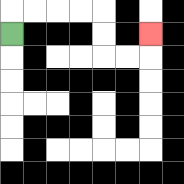{'start': '[0, 1]', 'end': '[6, 1]', 'path_directions': 'U,R,R,R,R,D,D,R,R,U', 'path_coordinates': '[[0, 1], [0, 0], [1, 0], [2, 0], [3, 0], [4, 0], [4, 1], [4, 2], [5, 2], [6, 2], [6, 1]]'}